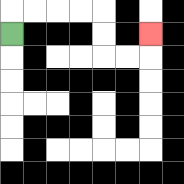{'start': '[0, 1]', 'end': '[6, 1]', 'path_directions': 'U,R,R,R,R,D,D,R,R,U', 'path_coordinates': '[[0, 1], [0, 0], [1, 0], [2, 0], [3, 0], [4, 0], [4, 1], [4, 2], [5, 2], [6, 2], [6, 1]]'}